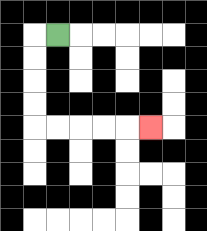{'start': '[2, 1]', 'end': '[6, 5]', 'path_directions': 'L,D,D,D,D,R,R,R,R,R', 'path_coordinates': '[[2, 1], [1, 1], [1, 2], [1, 3], [1, 4], [1, 5], [2, 5], [3, 5], [4, 5], [5, 5], [6, 5]]'}